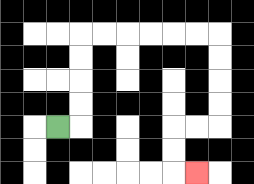{'start': '[2, 5]', 'end': '[8, 7]', 'path_directions': 'R,U,U,U,U,R,R,R,R,R,R,D,D,D,D,L,L,D,D,R', 'path_coordinates': '[[2, 5], [3, 5], [3, 4], [3, 3], [3, 2], [3, 1], [4, 1], [5, 1], [6, 1], [7, 1], [8, 1], [9, 1], [9, 2], [9, 3], [9, 4], [9, 5], [8, 5], [7, 5], [7, 6], [7, 7], [8, 7]]'}